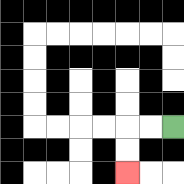{'start': '[7, 5]', 'end': '[5, 7]', 'path_directions': 'L,L,D,D', 'path_coordinates': '[[7, 5], [6, 5], [5, 5], [5, 6], [5, 7]]'}